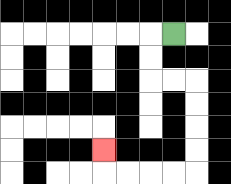{'start': '[7, 1]', 'end': '[4, 6]', 'path_directions': 'L,D,D,R,R,D,D,D,D,L,L,L,L,U', 'path_coordinates': '[[7, 1], [6, 1], [6, 2], [6, 3], [7, 3], [8, 3], [8, 4], [8, 5], [8, 6], [8, 7], [7, 7], [6, 7], [5, 7], [4, 7], [4, 6]]'}